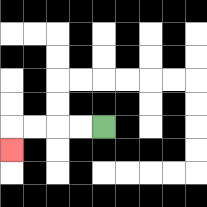{'start': '[4, 5]', 'end': '[0, 6]', 'path_directions': 'L,L,L,L,D', 'path_coordinates': '[[4, 5], [3, 5], [2, 5], [1, 5], [0, 5], [0, 6]]'}